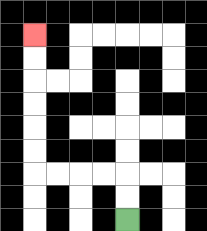{'start': '[5, 9]', 'end': '[1, 1]', 'path_directions': 'U,U,L,L,L,L,U,U,U,U,U,U', 'path_coordinates': '[[5, 9], [5, 8], [5, 7], [4, 7], [3, 7], [2, 7], [1, 7], [1, 6], [1, 5], [1, 4], [1, 3], [1, 2], [1, 1]]'}